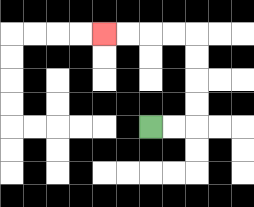{'start': '[6, 5]', 'end': '[4, 1]', 'path_directions': 'R,R,U,U,U,U,L,L,L,L', 'path_coordinates': '[[6, 5], [7, 5], [8, 5], [8, 4], [8, 3], [8, 2], [8, 1], [7, 1], [6, 1], [5, 1], [4, 1]]'}